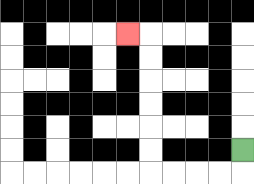{'start': '[10, 6]', 'end': '[5, 1]', 'path_directions': 'D,L,L,L,L,U,U,U,U,U,U,L', 'path_coordinates': '[[10, 6], [10, 7], [9, 7], [8, 7], [7, 7], [6, 7], [6, 6], [6, 5], [6, 4], [6, 3], [6, 2], [6, 1], [5, 1]]'}